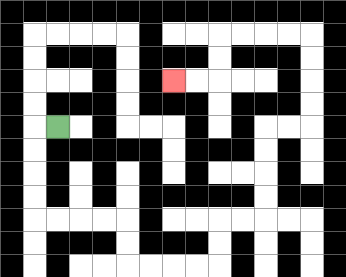{'start': '[2, 5]', 'end': '[7, 3]', 'path_directions': 'L,D,D,D,D,R,R,R,R,D,D,R,R,R,R,U,U,R,R,U,U,U,U,R,R,U,U,U,U,L,L,L,L,D,D,L,L', 'path_coordinates': '[[2, 5], [1, 5], [1, 6], [1, 7], [1, 8], [1, 9], [2, 9], [3, 9], [4, 9], [5, 9], [5, 10], [5, 11], [6, 11], [7, 11], [8, 11], [9, 11], [9, 10], [9, 9], [10, 9], [11, 9], [11, 8], [11, 7], [11, 6], [11, 5], [12, 5], [13, 5], [13, 4], [13, 3], [13, 2], [13, 1], [12, 1], [11, 1], [10, 1], [9, 1], [9, 2], [9, 3], [8, 3], [7, 3]]'}